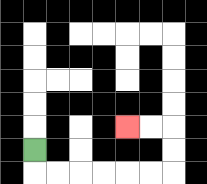{'start': '[1, 6]', 'end': '[5, 5]', 'path_directions': 'D,R,R,R,R,R,R,U,U,L,L', 'path_coordinates': '[[1, 6], [1, 7], [2, 7], [3, 7], [4, 7], [5, 7], [6, 7], [7, 7], [7, 6], [7, 5], [6, 5], [5, 5]]'}